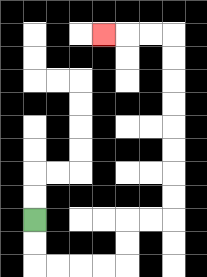{'start': '[1, 9]', 'end': '[4, 1]', 'path_directions': 'D,D,R,R,R,R,U,U,R,R,U,U,U,U,U,U,U,U,L,L,L', 'path_coordinates': '[[1, 9], [1, 10], [1, 11], [2, 11], [3, 11], [4, 11], [5, 11], [5, 10], [5, 9], [6, 9], [7, 9], [7, 8], [7, 7], [7, 6], [7, 5], [7, 4], [7, 3], [7, 2], [7, 1], [6, 1], [5, 1], [4, 1]]'}